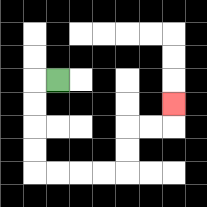{'start': '[2, 3]', 'end': '[7, 4]', 'path_directions': 'L,D,D,D,D,R,R,R,R,U,U,R,R,U', 'path_coordinates': '[[2, 3], [1, 3], [1, 4], [1, 5], [1, 6], [1, 7], [2, 7], [3, 7], [4, 7], [5, 7], [5, 6], [5, 5], [6, 5], [7, 5], [7, 4]]'}